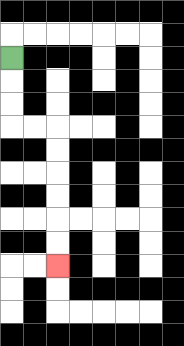{'start': '[0, 2]', 'end': '[2, 11]', 'path_directions': 'D,D,D,R,R,D,D,D,D,D,D', 'path_coordinates': '[[0, 2], [0, 3], [0, 4], [0, 5], [1, 5], [2, 5], [2, 6], [2, 7], [2, 8], [2, 9], [2, 10], [2, 11]]'}